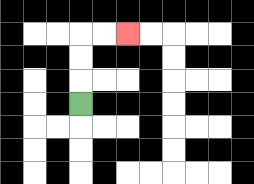{'start': '[3, 4]', 'end': '[5, 1]', 'path_directions': 'U,U,U,R,R', 'path_coordinates': '[[3, 4], [3, 3], [3, 2], [3, 1], [4, 1], [5, 1]]'}